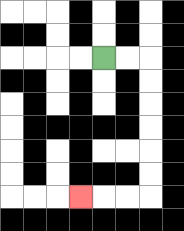{'start': '[4, 2]', 'end': '[3, 8]', 'path_directions': 'R,R,D,D,D,D,D,D,L,L,L', 'path_coordinates': '[[4, 2], [5, 2], [6, 2], [6, 3], [6, 4], [6, 5], [6, 6], [6, 7], [6, 8], [5, 8], [4, 8], [3, 8]]'}